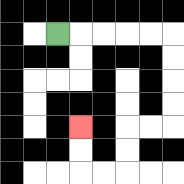{'start': '[2, 1]', 'end': '[3, 5]', 'path_directions': 'R,R,R,R,R,D,D,D,D,L,L,D,D,L,L,U,U', 'path_coordinates': '[[2, 1], [3, 1], [4, 1], [5, 1], [6, 1], [7, 1], [7, 2], [7, 3], [7, 4], [7, 5], [6, 5], [5, 5], [5, 6], [5, 7], [4, 7], [3, 7], [3, 6], [3, 5]]'}